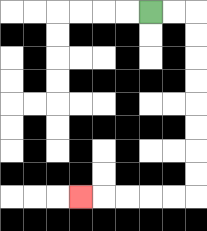{'start': '[6, 0]', 'end': '[3, 8]', 'path_directions': 'R,R,D,D,D,D,D,D,D,D,L,L,L,L,L', 'path_coordinates': '[[6, 0], [7, 0], [8, 0], [8, 1], [8, 2], [8, 3], [8, 4], [8, 5], [8, 6], [8, 7], [8, 8], [7, 8], [6, 8], [5, 8], [4, 8], [3, 8]]'}